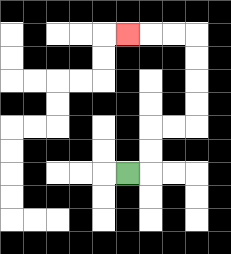{'start': '[5, 7]', 'end': '[5, 1]', 'path_directions': 'R,U,U,R,R,U,U,U,U,L,L,L', 'path_coordinates': '[[5, 7], [6, 7], [6, 6], [6, 5], [7, 5], [8, 5], [8, 4], [8, 3], [8, 2], [8, 1], [7, 1], [6, 1], [5, 1]]'}